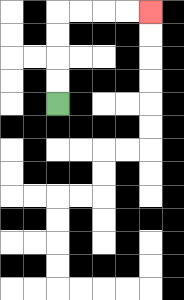{'start': '[2, 4]', 'end': '[6, 0]', 'path_directions': 'U,U,U,U,R,R,R,R', 'path_coordinates': '[[2, 4], [2, 3], [2, 2], [2, 1], [2, 0], [3, 0], [4, 0], [5, 0], [6, 0]]'}